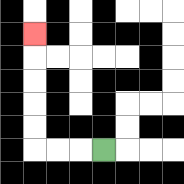{'start': '[4, 6]', 'end': '[1, 1]', 'path_directions': 'L,L,L,U,U,U,U,U', 'path_coordinates': '[[4, 6], [3, 6], [2, 6], [1, 6], [1, 5], [1, 4], [1, 3], [1, 2], [1, 1]]'}